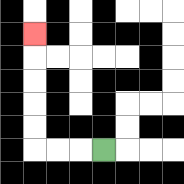{'start': '[4, 6]', 'end': '[1, 1]', 'path_directions': 'L,L,L,U,U,U,U,U', 'path_coordinates': '[[4, 6], [3, 6], [2, 6], [1, 6], [1, 5], [1, 4], [1, 3], [1, 2], [1, 1]]'}